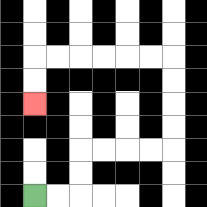{'start': '[1, 8]', 'end': '[1, 4]', 'path_directions': 'R,R,U,U,R,R,R,R,U,U,U,U,L,L,L,L,L,L,D,D', 'path_coordinates': '[[1, 8], [2, 8], [3, 8], [3, 7], [3, 6], [4, 6], [5, 6], [6, 6], [7, 6], [7, 5], [7, 4], [7, 3], [7, 2], [6, 2], [5, 2], [4, 2], [3, 2], [2, 2], [1, 2], [1, 3], [1, 4]]'}